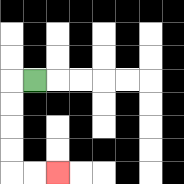{'start': '[1, 3]', 'end': '[2, 7]', 'path_directions': 'L,D,D,D,D,R,R', 'path_coordinates': '[[1, 3], [0, 3], [0, 4], [0, 5], [0, 6], [0, 7], [1, 7], [2, 7]]'}